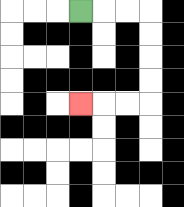{'start': '[3, 0]', 'end': '[3, 4]', 'path_directions': 'R,R,R,D,D,D,D,L,L,L', 'path_coordinates': '[[3, 0], [4, 0], [5, 0], [6, 0], [6, 1], [6, 2], [6, 3], [6, 4], [5, 4], [4, 4], [3, 4]]'}